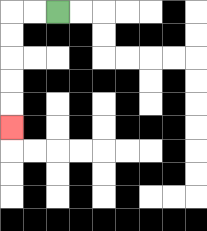{'start': '[2, 0]', 'end': '[0, 5]', 'path_directions': 'L,L,D,D,D,D,D', 'path_coordinates': '[[2, 0], [1, 0], [0, 0], [0, 1], [0, 2], [0, 3], [0, 4], [0, 5]]'}